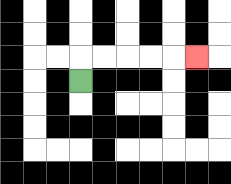{'start': '[3, 3]', 'end': '[8, 2]', 'path_directions': 'U,R,R,R,R,R', 'path_coordinates': '[[3, 3], [3, 2], [4, 2], [5, 2], [6, 2], [7, 2], [8, 2]]'}